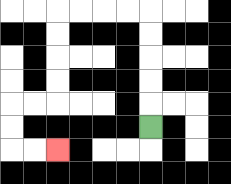{'start': '[6, 5]', 'end': '[2, 6]', 'path_directions': 'U,U,U,U,U,L,L,L,L,D,D,D,D,L,L,D,D,R,R', 'path_coordinates': '[[6, 5], [6, 4], [6, 3], [6, 2], [6, 1], [6, 0], [5, 0], [4, 0], [3, 0], [2, 0], [2, 1], [2, 2], [2, 3], [2, 4], [1, 4], [0, 4], [0, 5], [0, 6], [1, 6], [2, 6]]'}